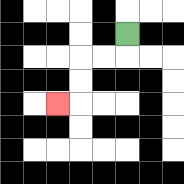{'start': '[5, 1]', 'end': '[2, 4]', 'path_directions': 'D,L,L,D,D,L', 'path_coordinates': '[[5, 1], [5, 2], [4, 2], [3, 2], [3, 3], [3, 4], [2, 4]]'}